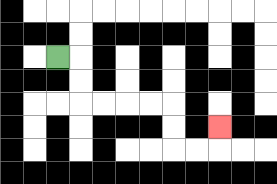{'start': '[2, 2]', 'end': '[9, 5]', 'path_directions': 'R,D,D,R,R,R,R,D,D,R,R,U', 'path_coordinates': '[[2, 2], [3, 2], [3, 3], [3, 4], [4, 4], [5, 4], [6, 4], [7, 4], [7, 5], [7, 6], [8, 6], [9, 6], [9, 5]]'}